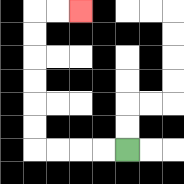{'start': '[5, 6]', 'end': '[3, 0]', 'path_directions': 'L,L,L,L,U,U,U,U,U,U,R,R', 'path_coordinates': '[[5, 6], [4, 6], [3, 6], [2, 6], [1, 6], [1, 5], [1, 4], [1, 3], [1, 2], [1, 1], [1, 0], [2, 0], [3, 0]]'}